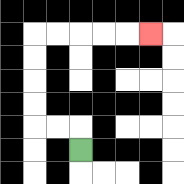{'start': '[3, 6]', 'end': '[6, 1]', 'path_directions': 'U,L,L,U,U,U,U,R,R,R,R,R', 'path_coordinates': '[[3, 6], [3, 5], [2, 5], [1, 5], [1, 4], [1, 3], [1, 2], [1, 1], [2, 1], [3, 1], [4, 1], [5, 1], [6, 1]]'}